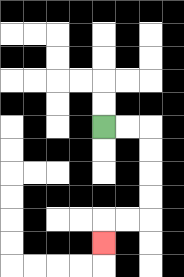{'start': '[4, 5]', 'end': '[4, 10]', 'path_directions': 'R,R,D,D,D,D,L,L,D', 'path_coordinates': '[[4, 5], [5, 5], [6, 5], [6, 6], [6, 7], [6, 8], [6, 9], [5, 9], [4, 9], [4, 10]]'}